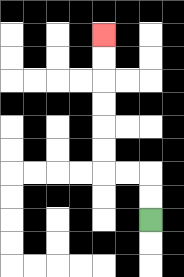{'start': '[6, 9]', 'end': '[4, 1]', 'path_directions': 'U,U,L,L,U,U,U,U,U,U', 'path_coordinates': '[[6, 9], [6, 8], [6, 7], [5, 7], [4, 7], [4, 6], [4, 5], [4, 4], [4, 3], [4, 2], [4, 1]]'}